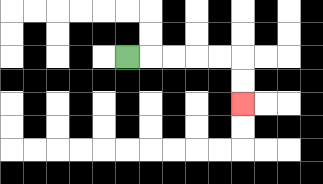{'start': '[5, 2]', 'end': '[10, 4]', 'path_directions': 'R,R,R,R,R,D,D', 'path_coordinates': '[[5, 2], [6, 2], [7, 2], [8, 2], [9, 2], [10, 2], [10, 3], [10, 4]]'}